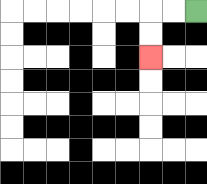{'start': '[8, 0]', 'end': '[6, 2]', 'path_directions': 'L,L,D,D', 'path_coordinates': '[[8, 0], [7, 0], [6, 0], [6, 1], [6, 2]]'}